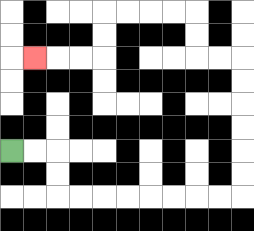{'start': '[0, 6]', 'end': '[1, 2]', 'path_directions': 'R,R,D,D,R,R,R,R,R,R,R,R,U,U,U,U,U,U,L,L,U,U,L,L,L,L,D,D,L,L,L', 'path_coordinates': '[[0, 6], [1, 6], [2, 6], [2, 7], [2, 8], [3, 8], [4, 8], [5, 8], [6, 8], [7, 8], [8, 8], [9, 8], [10, 8], [10, 7], [10, 6], [10, 5], [10, 4], [10, 3], [10, 2], [9, 2], [8, 2], [8, 1], [8, 0], [7, 0], [6, 0], [5, 0], [4, 0], [4, 1], [4, 2], [3, 2], [2, 2], [1, 2]]'}